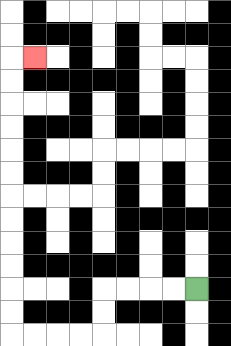{'start': '[8, 12]', 'end': '[1, 2]', 'path_directions': 'L,L,L,L,D,D,L,L,L,L,U,U,U,U,U,U,U,U,U,U,U,U,R', 'path_coordinates': '[[8, 12], [7, 12], [6, 12], [5, 12], [4, 12], [4, 13], [4, 14], [3, 14], [2, 14], [1, 14], [0, 14], [0, 13], [0, 12], [0, 11], [0, 10], [0, 9], [0, 8], [0, 7], [0, 6], [0, 5], [0, 4], [0, 3], [0, 2], [1, 2]]'}